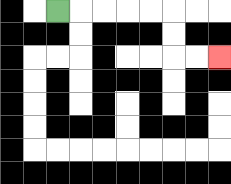{'start': '[2, 0]', 'end': '[9, 2]', 'path_directions': 'R,R,R,R,R,D,D,R,R', 'path_coordinates': '[[2, 0], [3, 0], [4, 0], [5, 0], [6, 0], [7, 0], [7, 1], [7, 2], [8, 2], [9, 2]]'}